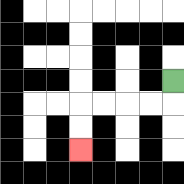{'start': '[7, 3]', 'end': '[3, 6]', 'path_directions': 'D,L,L,L,L,D,D', 'path_coordinates': '[[7, 3], [7, 4], [6, 4], [5, 4], [4, 4], [3, 4], [3, 5], [3, 6]]'}